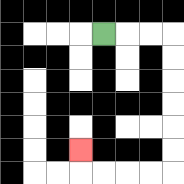{'start': '[4, 1]', 'end': '[3, 6]', 'path_directions': 'R,R,R,D,D,D,D,D,D,L,L,L,L,U', 'path_coordinates': '[[4, 1], [5, 1], [6, 1], [7, 1], [7, 2], [7, 3], [7, 4], [7, 5], [7, 6], [7, 7], [6, 7], [5, 7], [4, 7], [3, 7], [3, 6]]'}